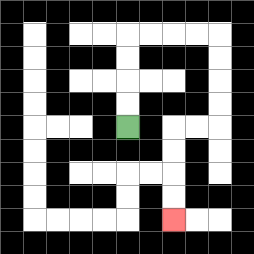{'start': '[5, 5]', 'end': '[7, 9]', 'path_directions': 'U,U,U,U,R,R,R,R,D,D,D,D,L,L,D,D,D,D', 'path_coordinates': '[[5, 5], [5, 4], [5, 3], [5, 2], [5, 1], [6, 1], [7, 1], [8, 1], [9, 1], [9, 2], [9, 3], [9, 4], [9, 5], [8, 5], [7, 5], [7, 6], [7, 7], [7, 8], [7, 9]]'}